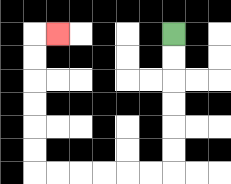{'start': '[7, 1]', 'end': '[2, 1]', 'path_directions': 'D,D,D,D,D,D,L,L,L,L,L,L,U,U,U,U,U,U,R', 'path_coordinates': '[[7, 1], [7, 2], [7, 3], [7, 4], [7, 5], [7, 6], [7, 7], [6, 7], [5, 7], [4, 7], [3, 7], [2, 7], [1, 7], [1, 6], [1, 5], [1, 4], [1, 3], [1, 2], [1, 1], [2, 1]]'}